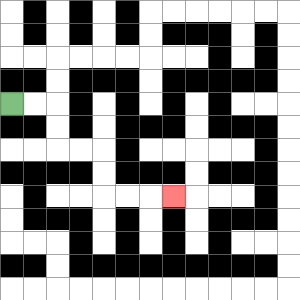{'start': '[0, 4]', 'end': '[7, 8]', 'path_directions': 'R,R,D,D,R,R,D,D,R,R,R', 'path_coordinates': '[[0, 4], [1, 4], [2, 4], [2, 5], [2, 6], [3, 6], [4, 6], [4, 7], [4, 8], [5, 8], [6, 8], [7, 8]]'}